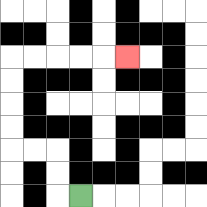{'start': '[3, 8]', 'end': '[5, 2]', 'path_directions': 'L,U,U,L,L,U,U,U,U,R,R,R,R,R', 'path_coordinates': '[[3, 8], [2, 8], [2, 7], [2, 6], [1, 6], [0, 6], [0, 5], [0, 4], [0, 3], [0, 2], [1, 2], [2, 2], [3, 2], [4, 2], [5, 2]]'}